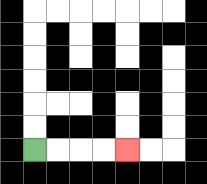{'start': '[1, 6]', 'end': '[5, 6]', 'path_directions': 'R,R,R,R', 'path_coordinates': '[[1, 6], [2, 6], [3, 6], [4, 6], [5, 6]]'}